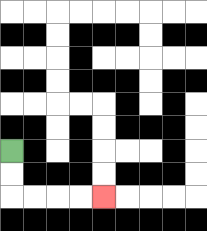{'start': '[0, 6]', 'end': '[4, 8]', 'path_directions': 'D,D,R,R,R,R', 'path_coordinates': '[[0, 6], [0, 7], [0, 8], [1, 8], [2, 8], [3, 8], [4, 8]]'}